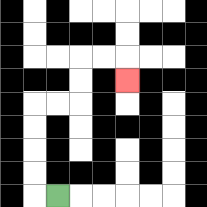{'start': '[2, 8]', 'end': '[5, 3]', 'path_directions': 'L,U,U,U,U,R,R,U,U,R,R,D', 'path_coordinates': '[[2, 8], [1, 8], [1, 7], [1, 6], [1, 5], [1, 4], [2, 4], [3, 4], [3, 3], [3, 2], [4, 2], [5, 2], [5, 3]]'}